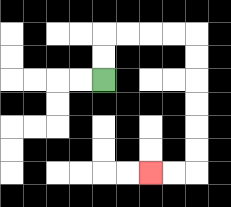{'start': '[4, 3]', 'end': '[6, 7]', 'path_directions': 'U,U,R,R,R,R,D,D,D,D,D,D,L,L', 'path_coordinates': '[[4, 3], [4, 2], [4, 1], [5, 1], [6, 1], [7, 1], [8, 1], [8, 2], [8, 3], [8, 4], [8, 5], [8, 6], [8, 7], [7, 7], [6, 7]]'}